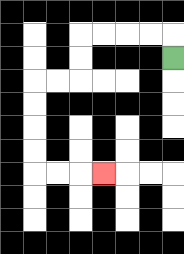{'start': '[7, 2]', 'end': '[4, 7]', 'path_directions': 'U,L,L,L,L,D,D,L,L,D,D,D,D,R,R,R', 'path_coordinates': '[[7, 2], [7, 1], [6, 1], [5, 1], [4, 1], [3, 1], [3, 2], [3, 3], [2, 3], [1, 3], [1, 4], [1, 5], [1, 6], [1, 7], [2, 7], [3, 7], [4, 7]]'}